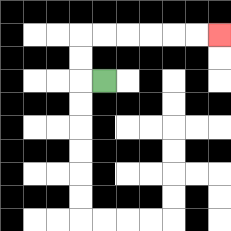{'start': '[4, 3]', 'end': '[9, 1]', 'path_directions': 'L,U,U,R,R,R,R,R,R', 'path_coordinates': '[[4, 3], [3, 3], [3, 2], [3, 1], [4, 1], [5, 1], [6, 1], [7, 1], [8, 1], [9, 1]]'}